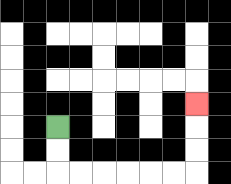{'start': '[2, 5]', 'end': '[8, 4]', 'path_directions': 'D,D,R,R,R,R,R,R,U,U,U', 'path_coordinates': '[[2, 5], [2, 6], [2, 7], [3, 7], [4, 7], [5, 7], [6, 7], [7, 7], [8, 7], [8, 6], [8, 5], [8, 4]]'}